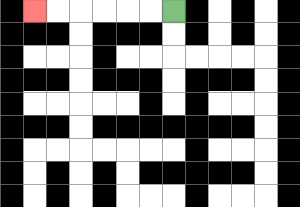{'start': '[7, 0]', 'end': '[1, 0]', 'path_directions': 'L,L,L,L,L,L', 'path_coordinates': '[[7, 0], [6, 0], [5, 0], [4, 0], [3, 0], [2, 0], [1, 0]]'}